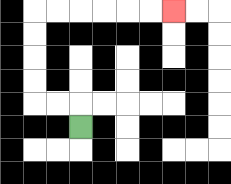{'start': '[3, 5]', 'end': '[7, 0]', 'path_directions': 'U,L,L,U,U,U,U,R,R,R,R,R,R', 'path_coordinates': '[[3, 5], [3, 4], [2, 4], [1, 4], [1, 3], [1, 2], [1, 1], [1, 0], [2, 0], [3, 0], [4, 0], [5, 0], [6, 0], [7, 0]]'}